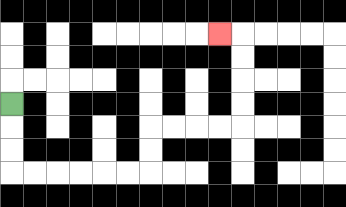{'start': '[0, 4]', 'end': '[9, 1]', 'path_directions': 'D,D,D,R,R,R,R,R,R,U,U,R,R,R,R,U,U,U,U,L', 'path_coordinates': '[[0, 4], [0, 5], [0, 6], [0, 7], [1, 7], [2, 7], [3, 7], [4, 7], [5, 7], [6, 7], [6, 6], [6, 5], [7, 5], [8, 5], [9, 5], [10, 5], [10, 4], [10, 3], [10, 2], [10, 1], [9, 1]]'}